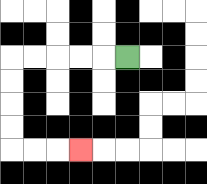{'start': '[5, 2]', 'end': '[3, 6]', 'path_directions': 'L,L,L,L,L,D,D,D,D,R,R,R', 'path_coordinates': '[[5, 2], [4, 2], [3, 2], [2, 2], [1, 2], [0, 2], [0, 3], [0, 4], [0, 5], [0, 6], [1, 6], [2, 6], [3, 6]]'}